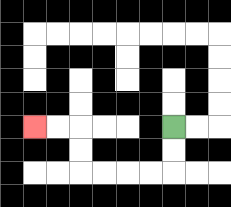{'start': '[7, 5]', 'end': '[1, 5]', 'path_directions': 'D,D,L,L,L,L,U,U,L,L', 'path_coordinates': '[[7, 5], [7, 6], [7, 7], [6, 7], [5, 7], [4, 7], [3, 7], [3, 6], [3, 5], [2, 5], [1, 5]]'}